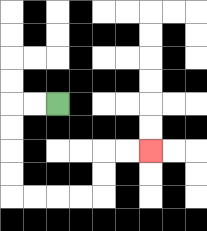{'start': '[2, 4]', 'end': '[6, 6]', 'path_directions': 'L,L,D,D,D,D,R,R,R,R,U,U,R,R', 'path_coordinates': '[[2, 4], [1, 4], [0, 4], [0, 5], [0, 6], [0, 7], [0, 8], [1, 8], [2, 8], [3, 8], [4, 8], [4, 7], [4, 6], [5, 6], [6, 6]]'}